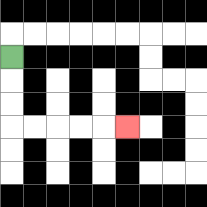{'start': '[0, 2]', 'end': '[5, 5]', 'path_directions': 'D,D,D,R,R,R,R,R', 'path_coordinates': '[[0, 2], [0, 3], [0, 4], [0, 5], [1, 5], [2, 5], [3, 5], [4, 5], [5, 5]]'}